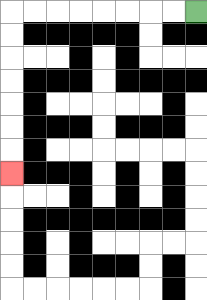{'start': '[8, 0]', 'end': '[0, 7]', 'path_directions': 'L,L,L,L,L,L,L,L,D,D,D,D,D,D,D', 'path_coordinates': '[[8, 0], [7, 0], [6, 0], [5, 0], [4, 0], [3, 0], [2, 0], [1, 0], [0, 0], [0, 1], [0, 2], [0, 3], [0, 4], [0, 5], [0, 6], [0, 7]]'}